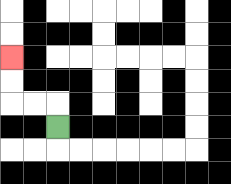{'start': '[2, 5]', 'end': '[0, 2]', 'path_directions': 'U,L,L,U,U', 'path_coordinates': '[[2, 5], [2, 4], [1, 4], [0, 4], [0, 3], [0, 2]]'}